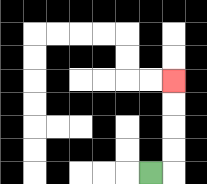{'start': '[6, 7]', 'end': '[7, 3]', 'path_directions': 'R,U,U,U,U', 'path_coordinates': '[[6, 7], [7, 7], [7, 6], [7, 5], [7, 4], [7, 3]]'}